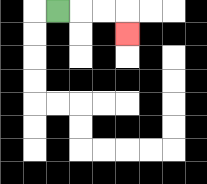{'start': '[2, 0]', 'end': '[5, 1]', 'path_directions': 'R,R,R,D', 'path_coordinates': '[[2, 0], [3, 0], [4, 0], [5, 0], [5, 1]]'}